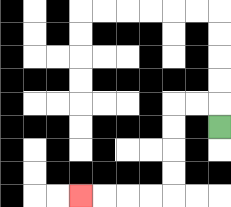{'start': '[9, 5]', 'end': '[3, 8]', 'path_directions': 'U,L,L,D,D,D,D,L,L,L,L', 'path_coordinates': '[[9, 5], [9, 4], [8, 4], [7, 4], [7, 5], [7, 6], [7, 7], [7, 8], [6, 8], [5, 8], [4, 8], [3, 8]]'}